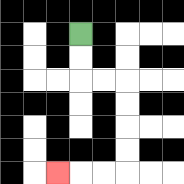{'start': '[3, 1]', 'end': '[2, 7]', 'path_directions': 'D,D,R,R,D,D,D,D,L,L,L', 'path_coordinates': '[[3, 1], [3, 2], [3, 3], [4, 3], [5, 3], [5, 4], [5, 5], [5, 6], [5, 7], [4, 7], [3, 7], [2, 7]]'}